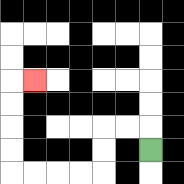{'start': '[6, 6]', 'end': '[1, 3]', 'path_directions': 'U,L,L,D,D,L,L,L,L,U,U,U,U,R', 'path_coordinates': '[[6, 6], [6, 5], [5, 5], [4, 5], [4, 6], [4, 7], [3, 7], [2, 7], [1, 7], [0, 7], [0, 6], [0, 5], [0, 4], [0, 3], [1, 3]]'}